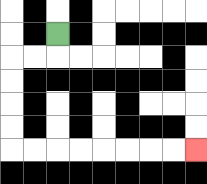{'start': '[2, 1]', 'end': '[8, 6]', 'path_directions': 'D,L,L,D,D,D,D,R,R,R,R,R,R,R,R', 'path_coordinates': '[[2, 1], [2, 2], [1, 2], [0, 2], [0, 3], [0, 4], [0, 5], [0, 6], [1, 6], [2, 6], [3, 6], [4, 6], [5, 6], [6, 6], [7, 6], [8, 6]]'}